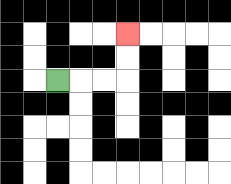{'start': '[2, 3]', 'end': '[5, 1]', 'path_directions': 'R,R,R,U,U', 'path_coordinates': '[[2, 3], [3, 3], [4, 3], [5, 3], [5, 2], [5, 1]]'}